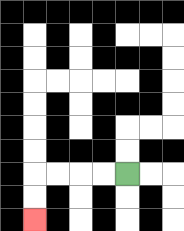{'start': '[5, 7]', 'end': '[1, 9]', 'path_directions': 'L,L,L,L,D,D', 'path_coordinates': '[[5, 7], [4, 7], [3, 7], [2, 7], [1, 7], [1, 8], [1, 9]]'}